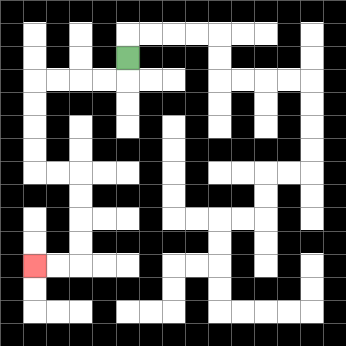{'start': '[5, 2]', 'end': '[1, 11]', 'path_directions': 'D,L,L,L,L,D,D,D,D,R,R,D,D,D,D,L,L', 'path_coordinates': '[[5, 2], [5, 3], [4, 3], [3, 3], [2, 3], [1, 3], [1, 4], [1, 5], [1, 6], [1, 7], [2, 7], [3, 7], [3, 8], [3, 9], [3, 10], [3, 11], [2, 11], [1, 11]]'}